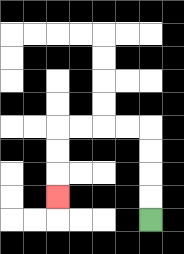{'start': '[6, 9]', 'end': '[2, 8]', 'path_directions': 'U,U,U,U,L,L,L,L,D,D,D', 'path_coordinates': '[[6, 9], [6, 8], [6, 7], [6, 6], [6, 5], [5, 5], [4, 5], [3, 5], [2, 5], [2, 6], [2, 7], [2, 8]]'}